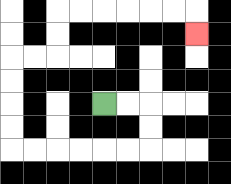{'start': '[4, 4]', 'end': '[8, 1]', 'path_directions': 'R,R,D,D,L,L,L,L,L,L,U,U,U,U,R,R,U,U,R,R,R,R,R,R,D', 'path_coordinates': '[[4, 4], [5, 4], [6, 4], [6, 5], [6, 6], [5, 6], [4, 6], [3, 6], [2, 6], [1, 6], [0, 6], [0, 5], [0, 4], [0, 3], [0, 2], [1, 2], [2, 2], [2, 1], [2, 0], [3, 0], [4, 0], [5, 0], [6, 0], [7, 0], [8, 0], [8, 1]]'}